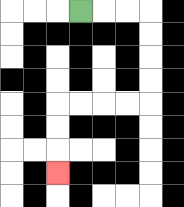{'start': '[3, 0]', 'end': '[2, 7]', 'path_directions': 'R,R,R,D,D,D,D,L,L,L,L,D,D,D', 'path_coordinates': '[[3, 0], [4, 0], [5, 0], [6, 0], [6, 1], [6, 2], [6, 3], [6, 4], [5, 4], [4, 4], [3, 4], [2, 4], [2, 5], [2, 6], [2, 7]]'}